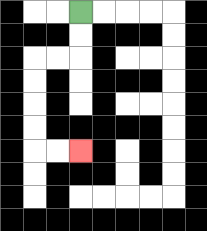{'start': '[3, 0]', 'end': '[3, 6]', 'path_directions': 'D,D,L,L,D,D,D,D,R,R', 'path_coordinates': '[[3, 0], [3, 1], [3, 2], [2, 2], [1, 2], [1, 3], [1, 4], [1, 5], [1, 6], [2, 6], [3, 6]]'}